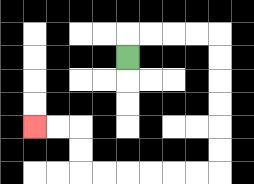{'start': '[5, 2]', 'end': '[1, 5]', 'path_directions': 'U,R,R,R,R,D,D,D,D,D,D,L,L,L,L,L,L,U,U,L,L', 'path_coordinates': '[[5, 2], [5, 1], [6, 1], [7, 1], [8, 1], [9, 1], [9, 2], [9, 3], [9, 4], [9, 5], [9, 6], [9, 7], [8, 7], [7, 7], [6, 7], [5, 7], [4, 7], [3, 7], [3, 6], [3, 5], [2, 5], [1, 5]]'}